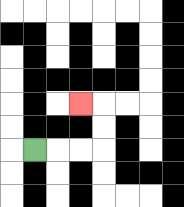{'start': '[1, 6]', 'end': '[3, 4]', 'path_directions': 'R,R,R,U,U,L', 'path_coordinates': '[[1, 6], [2, 6], [3, 6], [4, 6], [4, 5], [4, 4], [3, 4]]'}